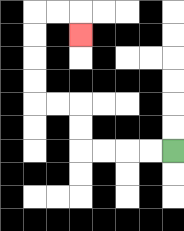{'start': '[7, 6]', 'end': '[3, 1]', 'path_directions': 'L,L,L,L,U,U,L,L,U,U,U,U,R,R,D', 'path_coordinates': '[[7, 6], [6, 6], [5, 6], [4, 6], [3, 6], [3, 5], [3, 4], [2, 4], [1, 4], [1, 3], [1, 2], [1, 1], [1, 0], [2, 0], [3, 0], [3, 1]]'}